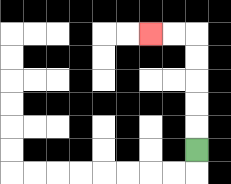{'start': '[8, 6]', 'end': '[6, 1]', 'path_directions': 'U,U,U,U,U,L,L', 'path_coordinates': '[[8, 6], [8, 5], [8, 4], [8, 3], [8, 2], [8, 1], [7, 1], [6, 1]]'}